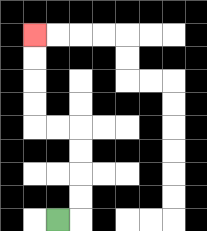{'start': '[2, 9]', 'end': '[1, 1]', 'path_directions': 'R,U,U,U,U,L,L,U,U,U,U', 'path_coordinates': '[[2, 9], [3, 9], [3, 8], [3, 7], [3, 6], [3, 5], [2, 5], [1, 5], [1, 4], [1, 3], [1, 2], [1, 1]]'}